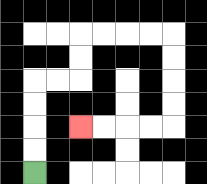{'start': '[1, 7]', 'end': '[3, 5]', 'path_directions': 'U,U,U,U,R,R,U,U,R,R,R,R,D,D,D,D,L,L,L,L', 'path_coordinates': '[[1, 7], [1, 6], [1, 5], [1, 4], [1, 3], [2, 3], [3, 3], [3, 2], [3, 1], [4, 1], [5, 1], [6, 1], [7, 1], [7, 2], [7, 3], [7, 4], [7, 5], [6, 5], [5, 5], [4, 5], [3, 5]]'}